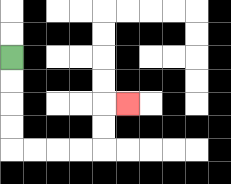{'start': '[0, 2]', 'end': '[5, 4]', 'path_directions': 'D,D,D,D,R,R,R,R,U,U,R', 'path_coordinates': '[[0, 2], [0, 3], [0, 4], [0, 5], [0, 6], [1, 6], [2, 6], [3, 6], [4, 6], [4, 5], [4, 4], [5, 4]]'}